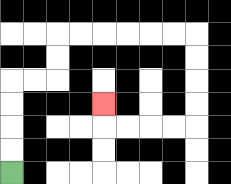{'start': '[0, 7]', 'end': '[4, 4]', 'path_directions': 'U,U,U,U,R,R,U,U,R,R,R,R,R,R,D,D,D,D,L,L,L,L,U', 'path_coordinates': '[[0, 7], [0, 6], [0, 5], [0, 4], [0, 3], [1, 3], [2, 3], [2, 2], [2, 1], [3, 1], [4, 1], [5, 1], [6, 1], [7, 1], [8, 1], [8, 2], [8, 3], [8, 4], [8, 5], [7, 5], [6, 5], [5, 5], [4, 5], [4, 4]]'}